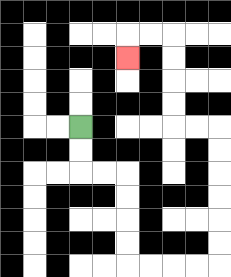{'start': '[3, 5]', 'end': '[5, 2]', 'path_directions': 'D,D,R,R,D,D,D,D,R,R,R,R,U,U,U,U,U,U,L,L,U,U,U,U,L,L,D', 'path_coordinates': '[[3, 5], [3, 6], [3, 7], [4, 7], [5, 7], [5, 8], [5, 9], [5, 10], [5, 11], [6, 11], [7, 11], [8, 11], [9, 11], [9, 10], [9, 9], [9, 8], [9, 7], [9, 6], [9, 5], [8, 5], [7, 5], [7, 4], [7, 3], [7, 2], [7, 1], [6, 1], [5, 1], [5, 2]]'}